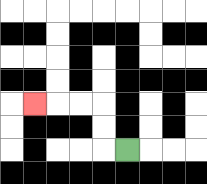{'start': '[5, 6]', 'end': '[1, 4]', 'path_directions': 'L,U,U,L,L,L', 'path_coordinates': '[[5, 6], [4, 6], [4, 5], [4, 4], [3, 4], [2, 4], [1, 4]]'}